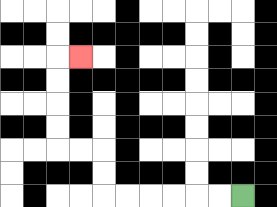{'start': '[10, 8]', 'end': '[3, 2]', 'path_directions': 'L,L,L,L,L,L,U,U,L,L,U,U,U,U,R', 'path_coordinates': '[[10, 8], [9, 8], [8, 8], [7, 8], [6, 8], [5, 8], [4, 8], [4, 7], [4, 6], [3, 6], [2, 6], [2, 5], [2, 4], [2, 3], [2, 2], [3, 2]]'}